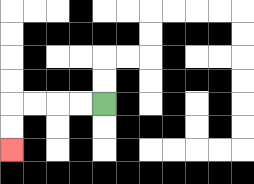{'start': '[4, 4]', 'end': '[0, 6]', 'path_directions': 'L,L,L,L,D,D', 'path_coordinates': '[[4, 4], [3, 4], [2, 4], [1, 4], [0, 4], [0, 5], [0, 6]]'}